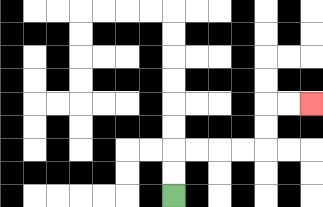{'start': '[7, 8]', 'end': '[13, 4]', 'path_directions': 'U,U,R,R,R,R,U,U,R,R', 'path_coordinates': '[[7, 8], [7, 7], [7, 6], [8, 6], [9, 6], [10, 6], [11, 6], [11, 5], [11, 4], [12, 4], [13, 4]]'}